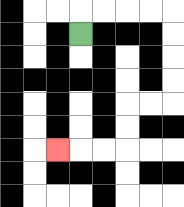{'start': '[3, 1]', 'end': '[2, 6]', 'path_directions': 'U,R,R,R,R,D,D,D,D,L,L,D,D,L,L,L', 'path_coordinates': '[[3, 1], [3, 0], [4, 0], [5, 0], [6, 0], [7, 0], [7, 1], [7, 2], [7, 3], [7, 4], [6, 4], [5, 4], [5, 5], [5, 6], [4, 6], [3, 6], [2, 6]]'}